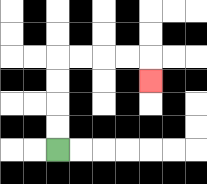{'start': '[2, 6]', 'end': '[6, 3]', 'path_directions': 'U,U,U,U,R,R,R,R,D', 'path_coordinates': '[[2, 6], [2, 5], [2, 4], [2, 3], [2, 2], [3, 2], [4, 2], [5, 2], [6, 2], [6, 3]]'}